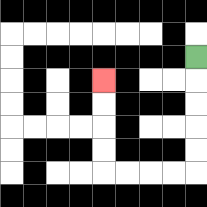{'start': '[8, 2]', 'end': '[4, 3]', 'path_directions': 'D,D,D,D,D,L,L,L,L,U,U,U,U', 'path_coordinates': '[[8, 2], [8, 3], [8, 4], [8, 5], [8, 6], [8, 7], [7, 7], [6, 7], [5, 7], [4, 7], [4, 6], [4, 5], [4, 4], [4, 3]]'}